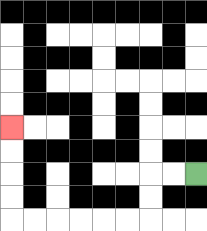{'start': '[8, 7]', 'end': '[0, 5]', 'path_directions': 'L,L,D,D,L,L,L,L,L,L,U,U,U,U', 'path_coordinates': '[[8, 7], [7, 7], [6, 7], [6, 8], [6, 9], [5, 9], [4, 9], [3, 9], [2, 9], [1, 9], [0, 9], [0, 8], [0, 7], [0, 6], [0, 5]]'}